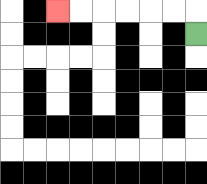{'start': '[8, 1]', 'end': '[2, 0]', 'path_directions': 'U,L,L,L,L,L,L', 'path_coordinates': '[[8, 1], [8, 0], [7, 0], [6, 0], [5, 0], [4, 0], [3, 0], [2, 0]]'}